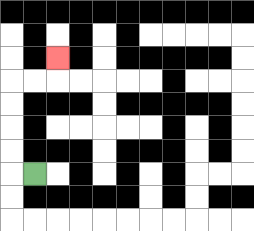{'start': '[1, 7]', 'end': '[2, 2]', 'path_directions': 'L,U,U,U,U,R,R,U', 'path_coordinates': '[[1, 7], [0, 7], [0, 6], [0, 5], [0, 4], [0, 3], [1, 3], [2, 3], [2, 2]]'}